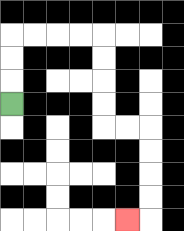{'start': '[0, 4]', 'end': '[5, 9]', 'path_directions': 'U,U,U,R,R,R,R,D,D,D,D,R,R,D,D,D,D,L', 'path_coordinates': '[[0, 4], [0, 3], [0, 2], [0, 1], [1, 1], [2, 1], [3, 1], [4, 1], [4, 2], [4, 3], [4, 4], [4, 5], [5, 5], [6, 5], [6, 6], [6, 7], [6, 8], [6, 9], [5, 9]]'}